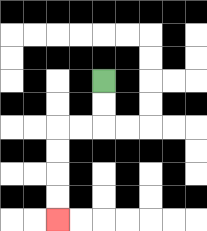{'start': '[4, 3]', 'end': '[2, 9]', 'path_directions': 'D,D,L,L,D,D,D,D', 'path_coordinates': '[[4, 3], [4, 4], [4, 5], [3, 5], [2, 5], [2, 6], [2, 7], [2, 8], [2, 9]]'}